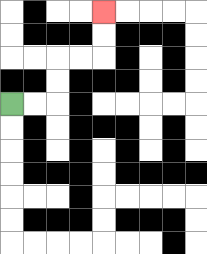{'start': '[0, 4]', 'end': '[4, 0]', 'path_directions': 'R,R,U,U,R,R,U,U', 'path_coordinates': '[[0, 4], [1, 4], [2, 4], [2, 3], [2, 2], [3, 2], [4, 2], [4, 1], [4, 0]]'}